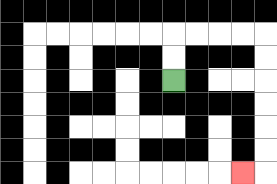{'start': '[7, 3]', 'end': '[10, 7]', 'path_directions': 'U,U,R,R,R,R,D,D,D,D,D,D,L', 'path_coordinates': '[[7, 3], [7, 2], [7, 1], [8, 1], [9, 1], [10, 1], [11, 1], [11, 2], [11, 3], [11, 4], [11, 5], [11, 6], [11, 7], [10, 7]]'}